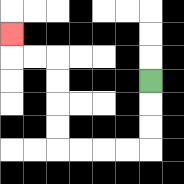{'start': '[6, 3]', 'end': '[0, 1]', 'path_directions': 'D,D,D,L,L,L,L,U,U,U,U,L,L,U', 'path_coordinates': '[[6, 3], [6, 4], [6, 5], [6, 6], [5, 6], [4, 6], [3, 6], [2, 6], [2, 5], [2, 4], [2, 3], [2, 2], [1, 2], [0, 2], [0, 1]]'}